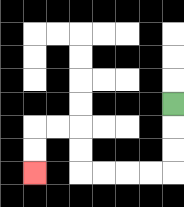{'start': '[7, 4]', 'end': '[1, 7]', 'path_directions': 'D,D,D,L,L,L,L,U,U,L,L,D,D', 'path_coordinates': '[[7, 4], [7, 5], [7, 6], [7, 7], [6, 7], [5, 7], [4, 7], [3, 7], [3, 6], [3, 5], [2, 5], [1, 5], [1, 6], [1, 7]]'}